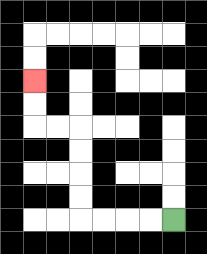{'start': '[7, 9]', 'end': '[1, 3]', 'path_directions': 'L,L,L,L,U,U,U,U,L,L,U,U', 'path_coordinates': '[[7, 9], [6, 9], [5, 9], [4, 9], [3, 9], [3, 8], [3, 7], [3, 6], [3, 5], [2, 5], [1, 5], [1, 4], [1, 3]]'}